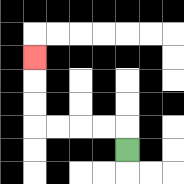{'start': '[5, 6]', 'end': '[1, 2]', 'path_directions': 'U,L,L,L,L,U,U,U', 'path_coordinates': '[[5, 6], [5, 5], [4, 5], [3, 5], [2, 5], [1, 5], [1, 4], [1, 3], [1, 2]]'}